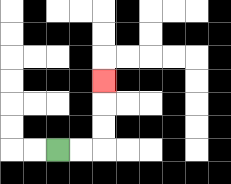{'start': '[2, 6]', 'end': '[4, 3]', 'path_directions': 'R,R,U,U,U', 'path_coordinates': '[[2, 6], [3, 6], [4, 6], [4, 5], [4, 4], [4, 3]]'}